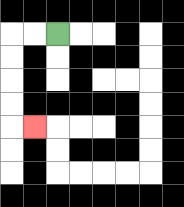{'start': '[2, 1]', 'end': '[1, 5]', 'path_directions': 'L,L,D,D,D,D,R', 'path_coordinates': '[[2, 1], [1, 1], [0, 1], [0, 2], [0, 3], [0, 4], [0, 5], [1, 5]]'}